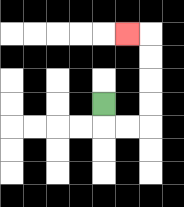{'start': '[4, 4]', 'end': '[5, 1]', 'path_directions': 'D,R,R,U,U,U,U,L', 'path_coordinates': '[[4, 4], [4, 5], [5, 5], [6, 5], [6, 4], [6, 3], [6, 2], [6, 1], [5, 1]]'}